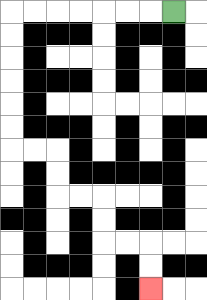{'start': '[7, 0]', 'end': '[6, 12]', 'path_directions': 'L,L,L,L,L,L,L,D,D,D,D,D,D,R,R,D,D,R,R,D,D,R,R,D,D', 'path_coordinates': '[[7, 0], [6, 0], [5, 0], [4, 0], [3, 0], [2, 0], [1, 0], [0, 0], [0, 1], [0, 2], [0, 3], [0, 4], [0, 5], [0, 6], [1, 6], [2, 6], [2, 7], [2, 8], [3, 8], [4, 8], [4, 9], [4, 10], [5, 10], [6, 10], [6, 11], [6, 12]]'}